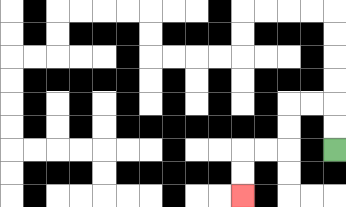{'start': '[14, 6]', 'end': '[10, 8]', 'path_directions': 'U,U,L,L,D,D,L,L,D,D', 'path_coordinates': '[[14, 6], [14, 5], [14, 4], [13, 4], [12, 4], [12, 5], [12, 6], [11, 6], [10, 6], [10, 7], [10, 8]]'}